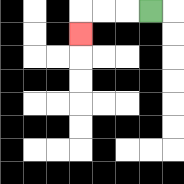{'start': '[6, 0]', 'end': '[3, 1]', 'path_directions': 'L,L,L,D', 'path_coordinates': '[[6, 0], [5, 0], [4, 0], [3, 0], [3, 1]]'}